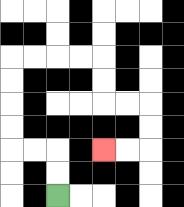{'start': '[2, 8]', 'end': '[4, 6]', 'path_directions': 'U,U,L,L,U,U,U,U,R,R,R,R,D,D,R,R,D,D,L,L', 'path_coordinates': '[[2, 8], [2, 7], [2, 6], [1, 6], [0, 6], [0, 5], [0, 4], [0, 3], [0, 2], [1, 2], [2, 2], [3, 2], [4, 2], [4, 3], [4, 4], [5, 4], [6, 4], [6, 5], [6, 6], [5, 6], [4, 6]]'}